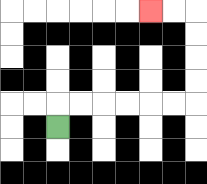{'start': '[2, 5]', 'end': '[6, 0]', 'path_directions': 'U,R,R,R,R,R,R,U,U,U,U,L,L', 'path_coordinates': '[[2, 5], [2, 4], [3, 4], [4, 4], [5, 4], [6, 4], [7, 4], [8, 4], [8, 3], [8, 2], [8, 1], [8, 0], [7, 0], [6, 0]]'}